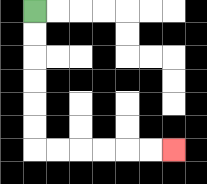{'start': '[1, 0]', 'end': '[7, 6]', 'path_directions': 'D,D,D,D,D,D,R,R,R,R,R,R', 'path_coordinates': '[[1, 0], [1, 1], [1, 2], [1, 3], [1, 4], [1, 5], [1, 6], [2, 6], [3, 6], [4, 6], [5, 6], [6, 6], [7, 6]]'}